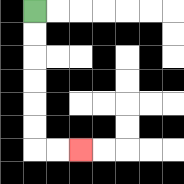{'start': '[1, 0]', 'end': '[3, 6]', 'path_directions': 'D,D,D,D,D,D,R,R', 'path_coordinates': '[[1, 0], [1, 1], [1, 2], [1, 3], [1, 4], [1, 5], [1, 6], [2, 6], [3, 6]]'}